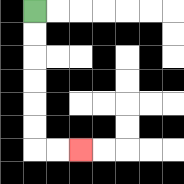{'start': '[1, 0]', 'end': '[3, 6]', 'path_directions': 'D,D,D,D,D,D,R,R', 'path_coordinates': '[[1, 0], [1, 1], [1, 2], [1, 3], [1, 4], [1, 5], [1, 6], [2, 6], [3, 6]]'}